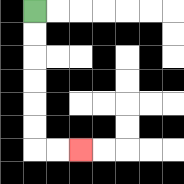{'start': '[1, 0]', 'end': '[3, 6]', 'path_directions': 'D,D,D,D,D,D,R,R', 'path_coordinates': '[[1, 0], [1, 1], [1, 2], [1, 3], [1, 4], [1, 5], [1, 6], [2, 6], [3, 6]]'}